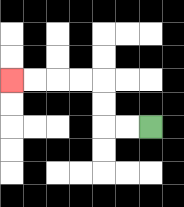{'start': '[6, 5]', 'end': '[0, 3]', 'path_directions': 'L,L,U,U,L,L,L,L', 'path_coordinates': '[[6, 5], [5, 5], [4, 5], [4, 4], [4, 3], [3, 3], [2, 3], [1, 3], [0, 3]]'}